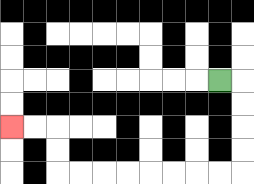{'start': '[9, 3]', 'end': '[0, 5]', 'path_directions': 'R,D,D,D,D,L,L,L,L,L,L,L,L,U,U,L,L', 'path_coordinates': '[[9, 3], [10, 3], [10, 4], [10, 5], [10, 6], [10, 7], [9, 7], [8, 7], [7, 7], [6, 7], [5, 7], [4, 7], [3, 7], [2, 7], [2, 6], [2, 5], [1, 5], [0, 5]]'}